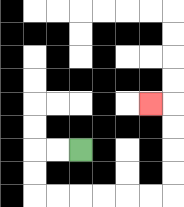{'start': '[3, 6]', 'end': '[6, 4]', 'path_directions': 'L,L,D,D,R,R,R,R,R,R,U,U,U,U,L', 'path_coordinates': '[[3, 6], [2, 6], [1, 6], [1, 7], [1, 8], [2, 8], [3, 8], [4, 8], [5, 8], [6, 8], [7, 8], [7, 7], [7, 6], [7, 5], [7, 4], [6, 4]]'}